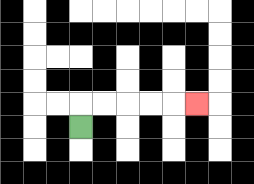{'start': '[3, 5]', 'end': '[8, 4]', 'path_directions': 'U,R,R,R,R,R', 'path_coordinates': '[[3, 5], [3, 4], [4, 4], [5, 4], [6, 4], [7, 4], [8, 4]]'}